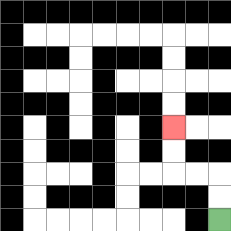{'start': '[9, 9]', 'end': '[7, 5]', 'path_directions': 'U,U,L,L,U,U', 'path_coordinates': '[[9, 9], [9, 8], [9, 7], [8, 7], [7, 7], [7, 6], [7, 5]]'}